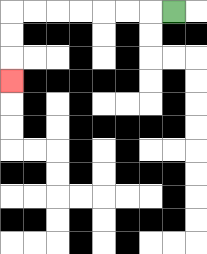{'start': '[7, 0]', 'end': '[0, 3]', 'path_directions': 'L,L,L,L,L,L,L,D,D,D', 'path_coordinates': '[[7, 0], [6, 0], [5, 0], [4, 0], [3, 0], [2, 0], [1, 0], [0, 0], [0, 1], [0, 2], [0, 3]]'}